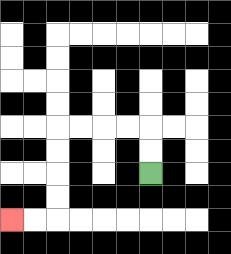{'start': '[6, 7]', 'end': '[0, 9]', 'path_directions': 'U,U,L,L,L,L,D,D,D,D,L,L', 'path_coordinates': '[[6, 7], [6, 6], [6, 5], [5, 5], [4, 5], [3, 5], [2, 5], [2, 6], [2, 7], [2, 8], [2, 9], [1, 9], [0, 9]]'}